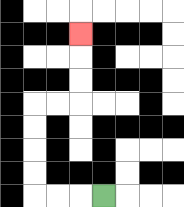{'start': '[4, 8]', 'end': '[3, 1]', 'path_directions': 'L,L,L,U,U,U,U,R,R,U,U,U', 'path_coordinates': '[[4, 8], [3, 8], [2, 8], [1, 8], [1, 7], [1, 6], [1, 5], [1, 4], [2, 4], [3, 4], [3, 3], [3, 2], [3, 1]]'}